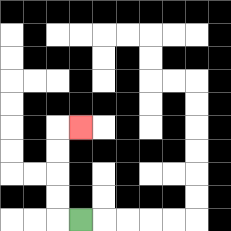{'start': '[3, 9]', 'end': '[3, 5]', 'path_directions': 'L,U,U,U,U,R', 'path_coordinates': '[[3, 9], [2, 9], [2, 8], [2, 7], [2, 6], [2, 5], [3, 5]]'}